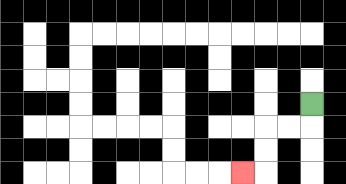{'start': '[13, 4]', 'end': '[10, 7]', 'path_directions': 'D,L,L,D,D,L', 'path_coordinates': '[[13, 4], [13, 5], [12, 5], [11, 5], [11, 6], [11, 7], [10, 7]]'}